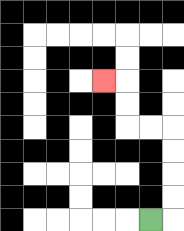{'start': '[6, 9]', 'end': '[4, 3]', 'path_directions': 'R,U,U,U,U,L,L,U,U,L', 'path_coordinates': '[[6, 9], [7, 9], [7, 8], [7, 7], [7, 6], [7, 5], [6, 5], [5, 5], [5, 4], [5, 3], [4, 3]]'}